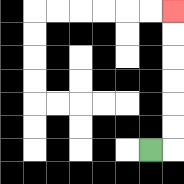{'start': '[6, 6]', 'end': '[7, 0]', 'path_directions': 'R,U,U,U,U,U,U', 'path_coordinates': '[[6, 6], [7, 6], [7, 5], [7, 4], [7, 3], [7, 2], [7, 1], [7, 0]]'}